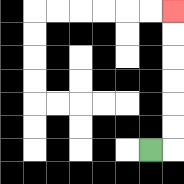{'start': '[6, 6]', 'end': '[7, 0]', 'path_directions': 'R,U,U,U,U,U,U', 'path_coordinates': '[[6, 6], [7, 6], [7, 5], [7, 4], [7, 3], [7, 2], [7, 1], [7, 0]]'}